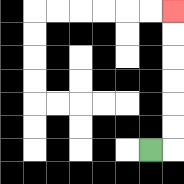{'start': '[6, 6]', 'end': '[7, 0]', 'path_directions': 'R,U,U,U,U,U,U', 'path_coordinates': '[[6, 6], [7, 6], [7, 5], [7, 4], [7, 3], [7, 2], [7, 1], [7, 0]]'}